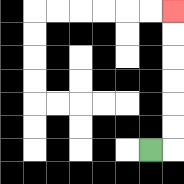{'start': '[6, 6]', 'end': '[7, 0]', 'path_directions': 'R,U,U,U,U,U,U', 'path_coordinates': '[[6, 6], [7, 6], [7, 5], [7, 4], [7, 3], [7, 2], [7, 1], [7, 0]]'}